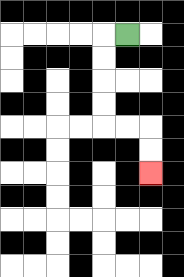{'start': '[5, 1]', 'end': '[6, 7]', 'path_directions': 'L,D,D,D,D,R,R,D,D', 'path_coordinates': '[[5, 1], [4, 1], [4, 2], [4, 3], [4, 4], [4, 5], [5, 5], [6, 5], [6, 6], [6, 7]]'}